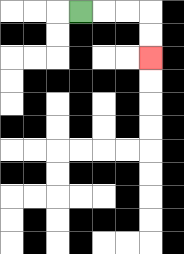{'start': '[3, 0]', 'end': '[6, 2]', 'path_directions': 'R,R,R,D,D', 'path_coordinates': '[[3, 0], [4, 0], [5, 0], [6, 0], [6, 1], [6, 2]]'}